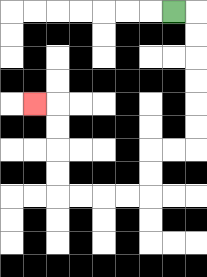{'start': '[7, 0]', 'end': '[1, 4]', 'path_directions': 'R,D,D,D,D,D,D,L,L,D,D,L,L,L,L,U,U,U,U,L', 'path_coordinates': '[[7, 0], [8, 0], [8, 1], [8, 2], [8, 3], [8, 4], [8, 5], [8, 6], [7, 6], [6, 6], [6, 7], [6, 8], [5, 8], [4, 8], [3, 8], [2, 8], [2, 7], [2, 6], [2, 5], [2, 4], [1, 4]]'}